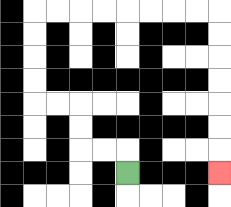{'start': '[5, 7]', 'end': '[9, 7]', 'path_directions': 'U,L,L,U,U,L,L,U,U,U,U,R,R,R,R,R,R,R,R,D,D,D,D,D,D,D', 'path_coordinates': '[[5, 7], [5, 6], [4, 6], [3, 6], [3, 5], [3, 4], [2, 4], [1, 4], [1, 3], [1, 2], [1, 1], [1, 0], [2, 0], [3, 0], [4, 0], [5, 0], [6, 0], [7, 0], [8, 0], [9, 0], [9, 1], [9, 2], [9, 3], [9, 4], [9, 5], [9, 6], [9, 7]]'}